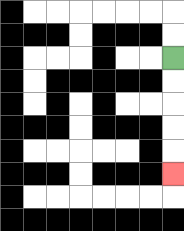{'start': '[7, 2]', 'end': '[7, 7]', 'path_directions': 'D,D,D,D,D', 'path_coordinates': '[[7, 2], [7, 3], [7, 4], [7, 5], [7, 6], [7, 7]]'}